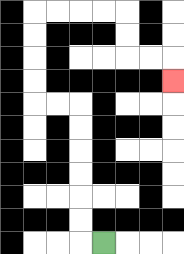{'start': '[4, 10]', 'end': '[7, 3]', 'path_directions': 'L,U,U,U,U,U,U,L,L,U,U,U,U,R,R,R,R,D,D,R,R,D', 'path_coordinates': '[[4, 10], [3, 10], [3, 9], [3, 8], [3, 7], [3, 6], [3, 5], [3, 4], [2, 4], [1, 4], [1, 3], [1, 2], [1, 1], [1, 0], [2, 0], [3, 0], [4, 0], [5, 0], [5, 1], [5, 2], [6, 2], [7, 2], [7, 3]]'}